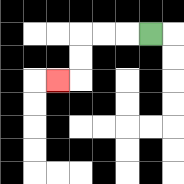{'start': '[6, 1]', 'end': '[2, 3]', 'path_directions': 'L,L,L,D,D,L', 'path_coordinates': '[[6, 1], [5, 1], [4, 1], [3, 1], [3, 2], [3, 3], [2, 3]]'}